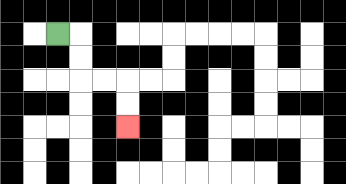{'start': '[2, 1]', 'end': '[5, 5]', 'path_directions': 'R,D,D,R,R,D,D', 'path_coordinates': '[[2, 1], [3, 1], [3, 2], [3, 3], [4, 3], [5, 3], [5, 4], [5, 5]]'}